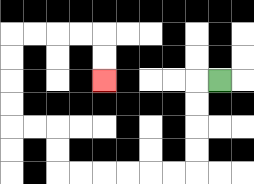{'start': '[9, 3]', 'end': '[4, 3]', 'path_directions': 'L,D,D,D,D,L,L,L,L,L,L,U,U,L,L,U,U,U,U,R,R,R,R,D,D', 'path_coordinates': '[[9, 3], [8, 3], [8, 4], [8, 5], [8, 6], [8, 7], [7, 7], [6, 7], [5, 7], [4, 7], [3, 7], [2, 7], [2, 6], [2, 5], [1, 5], [0, 5], [0, 4], [0, 3], [0, 2], [0, 1], [1, 1], [2, 1], [3, 1], [4, 1], [4, 2], [4, 3]]'}